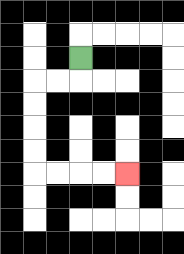{'start': '[3, 2]', 'end': '[5, 7]', 'path_directions': 'D,L,L,D,D,D,D,R,R,R,R', 'path_coordinates': '[[3, 2], [3, 3], [2, 3], [1, 3], [1, 4], [1, 5], [1, 6], [1, 7], [2, 7], [3, 7], [4, 7], [5, 7]]'}